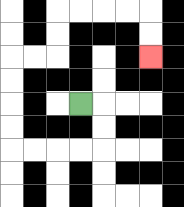{'start': '[3, 4]', 'end': '[6, 2]', 'path_directions': 'R,D,D,L,L,L,L,U,U,U,U,R,R,U,U,R,R,R,R,D,D', 'path_coordinates': '[[3, 4], [4, 4], [4, 5], [4, 6], [3, 6], [2, 6], [1, 6], [0, 6], [0, 5], [0, 4], [0, 3], [0, 2], [1, 2], [2, 2], [2, 1], [2, 0], [3, 0], [4, 0], [5, 0], [6, 0], [6, 1], [6, 2]]'}